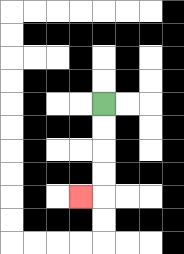{'start': '[4, 4]', 'end': '[3, 8]', 'path_directions': 'D,D,D,D,L', 'path_coordinates': '[[4, 4], [4, 5], [4, 6], [4, 7], [4, 8], [3, 8]]'}